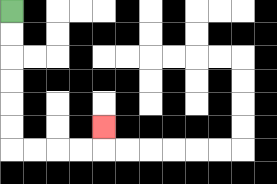{'start': '[0, 0]', 'end': '[4, 5]', 'path_directions': 'D,D,D,D,D,D,R,R,R,R,U', 'path_coordinates': '[[0, 0], [0, 1], [0, 2], [0, 3], [0, 4], [0, 5], [0, 6], [1, 6], [2, 6], [3, 6], [4, 6], [4, 5]]'}